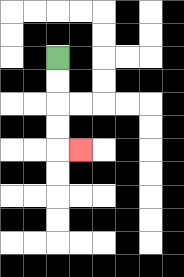{'start': '[2, 2]', 'end': '[3, 6]', 'path_directions': 'D,D,D,D,R', 'path_coordinates': '[[2, 2], [2, 3], [2, 4], [2, 5], [2, 6], [3, 6]]'}